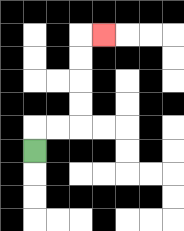{'start': '[1, 6]', 'end': '[4, 1]', 'path_directions': 'U,R,R,U,U,U,U,R', 'path_coordinates': '[[1, 6], [1, 5], [2, 5], [3, 5], [3, 4], [3, 3], [3, 2], [3, 1], [4, 1]]'}